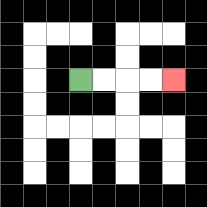{'start': '[3, 3]', 'end': '[7, 3]', 'path_directions': 'R,R,R,R', 'path_coordinates': '[[3, 3], [4, 3], [5, 3], [6, 3], [7, 3]]'}